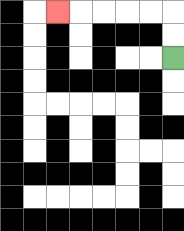{'start': '[7, 2]', 'end': '[2, 0]', 'path_directions': 'U,U,L,L,L,L,L', 'path_coordinates': '[[7, 2], [7, 1], [7, 0], [6, 0], [5, 0], [4, 0], [3, 0], [2, 0]]'}